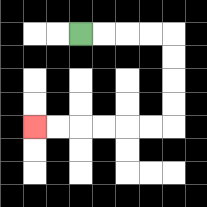{'start': '[3, 1]', 'end': '[1, 5]', 'path_directions': 'R,R,R,R,D,D,D,D,L,L,L,L,L,L', 'path_coordinates': '[[3, 1], [4, 1], [5, 1], [6, 1], [7, 1], [7, 2], [7, 3], [7, 4], [7, 5], [6, 5], [5, 5], [4, 5], [3, 5], [2, 5], [1, 5]]'}